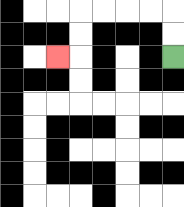{'start': '[7, 2]', 'end': '[2, 2]', 'path_directions': 'U,U,L,L,L,L,D,D,L', 'path_coordinates': '[[7, 2], [7, 1], [7, 0], [6, 0], [5, 0], [4, 0], [3, 0], [3, 1], [3, 2], [2, 2]]'}